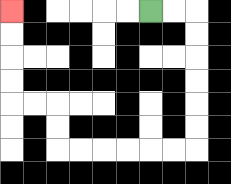{'start': '[6, 0]', 'end': '[0, 0]', 'path_directions': 'R,R,D,D,D,D,D,D,L,L,L,L,L,L,U,U,L,L,U,U,U,U', 'path_coordinates': '[[6, 0], [7, 0], [8, 0], [8, 1], [8, 2], [8, 3], [8, 4], [8, 5], [8, 6], [7, 6], [6, 6], [5, 6], [4, 6], [3, 6], [2, 6], [2, 5], [2, 4], [1, 4], [0, 4], [0, 3], [0, 2], [0, 1], [0, 0]]'}